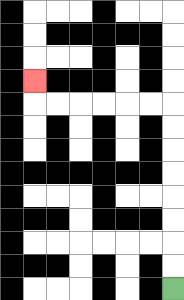{'start': '[7, 12]', 'end': '[1, 3]', 'path_directions': 'U,U,U,U,U,U,U,U,L,L,L,L,L,L,U', 'path_coordinates': '[[7, 12], [7, 11], [7, 10], [7, 9], [7, 8], [7, 7], [7, 6], [7, 5], [7, 4], [6, 4], [5, 4], [4, 4], [3, 4], [2, 4], [1, 4], [1, 3]]'}